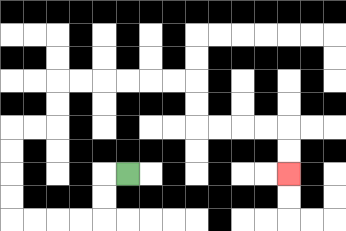{'start': '[5, 7]', 'end': '[12, 7]', 'path_directions': 'L,D,D,L,L,L,L,U,U,U,U,R,R,U,U,R,R,R,R,R,R,D,D,R,R,R,R,D,D', 'path_coordinates': '[[5, 7], [4, 7], [4, 8], [4, 9], [3, 9], [2, 9], [1, 9], [0, 9], [0, 8], [0, 7], [0, 6], [0, 5], [1, 5], [2, 5], [2, 4], [2, 3], [3, 3], [4, 3], [5, 3], [6, 3], [7, 3], [8, 3], [8, 4], [8, 5], [9, 5], [10, 5], [11, 5], [12, 5], [12, 6], [12, 7]]'}